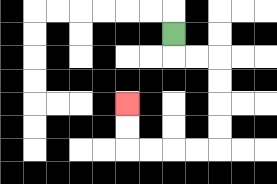{'start': '[7, 1]', 'end': '[5, 4]', 'path_directions': 'D,R,R,D,D,D,D,L,L,L,L,U,U', 'path_coordinates': '[[7, 1], [7, 2], [8, 2], [9, 2], [9, 3], [9, 4], [9, 5], [9, 6], [8, 6], [7, 6], [6, 6], [5, 6], [5, 5], [5, 4]]'}